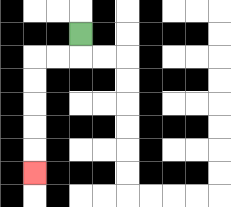{'start': '[3, 1]', 'end': '[1, 7]', 'path_directions': 'D,L,L,D,D,D,D,D', 'path_coordinates': '[[3, 1], [3, 2], [2, 2], [1, 2], [1, 3], [1, 4], [1, 5], [1, 6], [1, 7]]'}